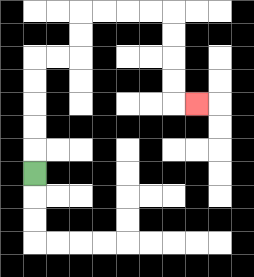{'start': '[1, 7]', 'end': '[8, 4]', 'path_directions': 'U,U,U,U,U,R,R,U,U,R,R,R,R,D,D,D,D,R', 'path_coordinates': '[[1, 7], [1, 6], [1, 5], [1, 4], [1, 3], [1, 2], [2, 2], [3, 2], [3, 1], [3, 0], [4, 0], [5, 0], [6, 0], [7, 0], [7, 1], [7, 2], [7, 3], [7, 4], [8, 4]]'}